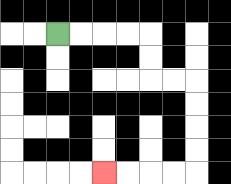{'start': '[2, 1]', 'end': '[4, 7]', 'path_directions': 'R,R,R,R,D,D,R,R,D,D,D,D,L,L,L,L', 'path_coordinates': '[[2, 1], [3, 1], [4, 1], [5, 1], [6, 1], [6, 2], [6, 3], [7, 3], [8, 3], [8, 4], [8, 5], [8, 6], [8, 7], [7, 7], [6, 7], [5, 7], [4, 7]]'}